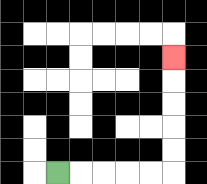{'start': '[2, 7]', 'end': '[7, 2]', 'path_directions': 'R,R,R,R,R,U,U,U,U,U', 'path_coordinates': '[[2, 7], [3, 7], [4, 7], [5, 7], [6, 7], [7, 7], [7, 6], [7, 5], [7, 4], [7, 3], [7, 2]]'}